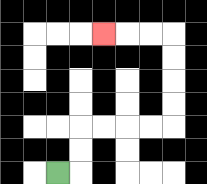{'start': '[2, 7]', 'end': '[4, 1]', 'path_directions': 'R,U,U,R,R,R,R,U,U,U,U,L,L,L', 'path_coordinates': '[[2, 7], [3, 7], [3, 6], [3, 5], [4, 5], [5, 5], [6, 5], [7, 5], [7, 4], [7, 3], [7, 2], [7, 1], [6, 1], [5, 1], [4, 1]]'}